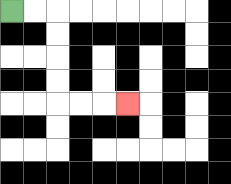{'start': '[0, 0]', 'end': '[5, 4]', 'path_directions': 'R,R,D,D,D,D,R,R,R', 'path_coordinates': '[[0, 0], [1, 0], [2, 0], [2, 1], [2, 2], [2, 3], [2, 4], [3, 4], [4, 4], [5, 4]]'}